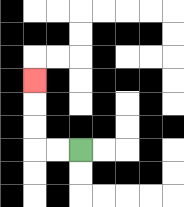{'start': '[3, 6]', 'end': '[1, 3]', 'path_directions': 'L,L,U,U,U', 'path_coordinates': '[[3, 6], [2, 6], [1, 6], [1, 5], [1, 4], [1, 3]]'}